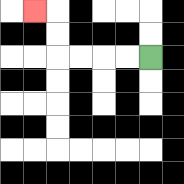{'start': '[6, 2]', 'end': '[1, 0]', 'path_directions': 'L,L,L,L,U,U,L', 'path_coordinates': '[[6, 2], [5, 2], [4, 2], [3, 2], [2, 2], [2, 1], [2, 0], [1, 0]]'}